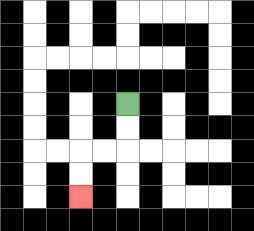{'start': '[5, 4]', 'end': '[3, 8]', 'path_directions': 'D,D,L,L,D,D', 'path_coordinates': '[[5, 4], [5, 5], [5, 6], [4, 6], [3, 6], [3, 7], [3, 8]]'}